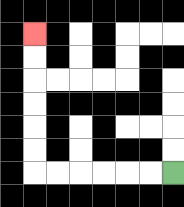{'start': '[7, 7]', 'end': '[1, 1]', 'path_directions': 'L,L,L,L,L,L,U,U,U,U,U,U', 'path_coordinates': '[[7, 7], [6, 7], [5, 7], [4, 7], [3, 7], [2, 7], [1, 7], [1, 6], [1, 5], [1, 4], [1, 3], [1, 2], [1, 1]]'}